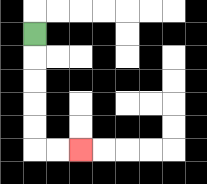{'start': '[1, 1]', 'end': '[3, 6]', 'path_directions': 'D,D,D,D,D,R,R', 'path_coordinates': '[[1, 1], [1, 2], [1, 3], [1, 4], [1, 5], [1, 6], [2, 6], [3, 6]]'}